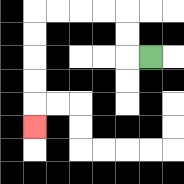{'start': '[6, 2]', 'end': '[1, 5]', 'path_directions': 'L,U,U,L,L,L,L,D,D,D,D,D', 'path_coordinates': '[[6, 2], [5, 2], [5, 1], [5, 0], [4, 0], [3, 0], [2, 0], [1, 0], [1, 1], [1, 2], [1, 3], [1, 4], [1, 5]]'}